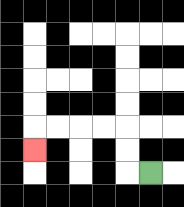{'start': '[6, 7]', 'end': '[1, 6]', 'path_directions': 'L,U,U,L,L,L,L,D', 'path_coordinates': '[[6, 7], [5, 7], [5, 6], [5, 5], [4, 5], [3, 5], [2, 5], [1, 5], [1, 6]]'}